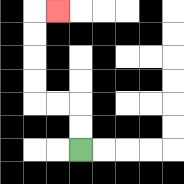{'start': '[3, 6]', 'end': '[2, 0]', 'path_directions': 'U,U,L,L,U,U,U,U,R', 'path_coordinates': '[[3, 6], [3, 5], [3, 4], [2, 4], [1, 4], [1, 3], [1, 2], [1, 1], [1, 0], [2, 0]]'}